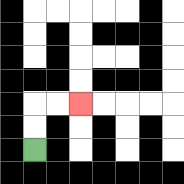{'start': '[1, 6]', 'end': '[3, 4]', 'path_directions': 'U,U,R,R', 'path_coordinates': '[[1, 6], [1, 5], [1, 4], [2, 4], [3, 4]]'}